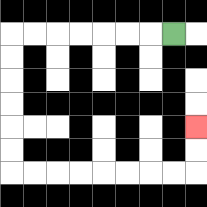{'start': '[7, 1]', 'end': '[8, 5]', 'path_directions': 'L,L,L,L,L,L,L,D,D,D,D,D,D,R,R,R,R,R,R,R,R,U,U', 'path_coordinates': '[[7, 1], [6, 1], [5, 1], [4, 1], [3, 1], [2, 1], [1, 1], [0, 1], [0, 2], [0, 3], [0, 4], [0, 5], [0, 6], [0, 7], [1, 7], [2, 7], [3, 7], [4, 7], [5, 7], [6, 7], [7, 7], [8, 7], [8, 6], [8, 5]]'}